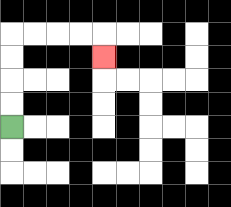{'start': '[0, 5]', 'end': '[4, 2]', 'path_directions': 'U,U,U,U,R,R,R,R,D', 'path_coordinates': '[[0, 5], [0, 4], [0, 3], [0, 2], [0, 1], [1, 1], [2, 1], [3, 1], [4, 1], [4, 2]]'}